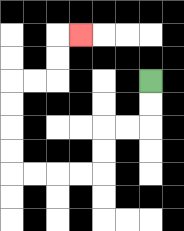{'start': '[6, 3]', 'end': '[3, 1]', 'path_directions': 'D,D,L,L,D,D,L,L,L,L,U,U,U,U,R,R,U,U,R', 'path_coordinates': '[[6, 3], [6, 4], [6, 5], [5, 5], [4, 5], [4, 6], [4, 7], [3, 7], [2, 7], [1, 7], [0, 7], [0, 6], [0, 5], [0, 4], [0, 3], [1, 3], [2, 3], [2, 2], [2, 1], [3, 1]]'}